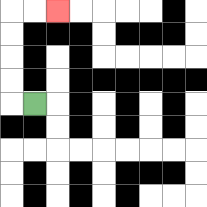{'start': '[1, 4]', 'end': '[2, 0]', 'path_directions': 'L,U,U,U,U,R,R', 'path_coordinates': '[[1, 4], [0, 4], [0, 3], [0, 2], [0, 1], [0, 0], [1, 0], [2, 0]]'}